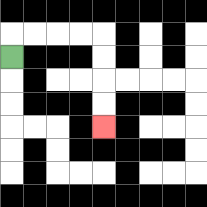{'start': '[0, 2]', 'end': '[4, 5]', 'path_directions': 'U,R,R,R,R,D,D,D,D', 'path_coordinates': '[[0, 2], [0, 1], [1, 1], [2, 1], [3, 1], [4, 1], [4, 2], [4, 3], [4, 4], [4, 5]]'}